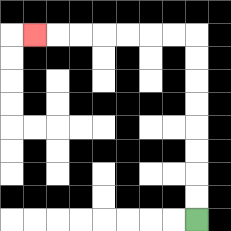{'start': '[8, 9]', 'end': '[1, 1]', 'path_directions': 'U,U,U,U,U,U,U,U,L,L,L,L,L,L,L', 'path_coordinates': '[[8, 9], [8, 8], [8, 7], [8, 6], [8, 5], [8, 4], [8, 3], [8, 2], [8, 1], [7, 1], [6, 1], [5, 1], [4, 1], [3, 1], [2, 1], [1, 1]]'}